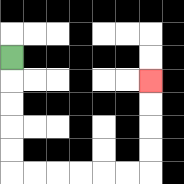{'start': '[0, 2]', 'end': '[6, 3]', 'path_directions': 'D,D,D,D,D,R,R,R,R,R,R,U,U,U,U', 'path_coordinates': '[[0, 2], [0, 3], [0, 4], [0, 5], [0, 6], [0, 7], [1, 7], [2, 7], [3, 7], [4, 7], [5, 7], [6, 7], [6, 6], [6, 5], [6, 4], [6, 3]]'}